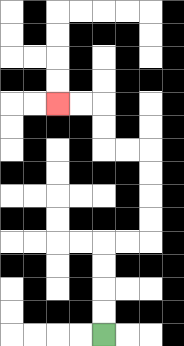{'start': '[4, 14]', 'end': '[2, 4]', 'path_directions': 'U,U,U,U,R,R,U,U,U,U,L,L,U,U,L,L', 'path_coordinates': '[[4, 14], [4, 13], [4, 12], [4, 11], [4, 10], [5, 10], [6, 10], [6, 9], [6, 8], [6, 7], [6, 6], [5, 6], [4, 6], [4, 5], [4, 4], [3, 4], [2, 4]]'}